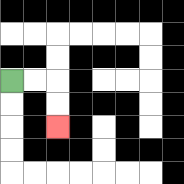{'start': '[0, 3]', 'end': '[2, 5]', 'path_directions': 'R,R,D,D', 'path_coordinates': '[[0, 3], [1, 3], [2, 3], [2, 4], [2, 5]]'}